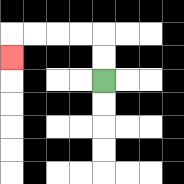{'start': '[4, 3]', 'end': '[0, 2]', 'path_directions': 'U,U,L,L,L,L,D', 'path_coordinates': '[[4, 3], [4, 2], [4, 1], [3, 1], [2, 1], [1, 1], [0, 1], [0, 2]]'}